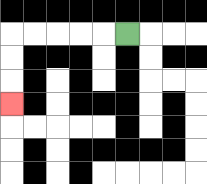{'start': '[5, 1]', 'end': '[0, 4]', 'path_directions': 'L,L,L,L,L,D,D,D', 'path_coordinates': '[[5, 1], [4, 1], [3, 1], [2, 1], [1, 1], [0, 1], [0, 2], [0, 3], [0, 4]]'}